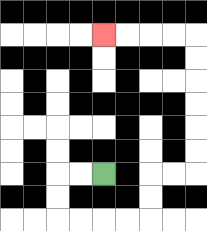{'start': '[4, 7]', 'end': '[4, 1]', 'path_directions': 'L,L,D,D,R,R,R,R,U,U,R,R,U,U,U,U,U,U,L,L,L,L', 'path_coordinates': '[[4, 7], [3, 7], [2, 7], [2, 8], [2, 9], [3, 9], [4, 9], [5, 9], [6, 9], [6, 8], [6, 7], [7, 7], [8, 7], [8, 6], [8, 5], [8, 4], [8, 3], [8, 2], [8, 1], [7, 1], [6, 1], [5, 1], [4, 1]]'}